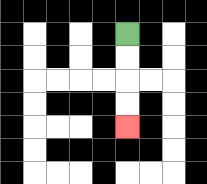{'start': '[5, 1]', 'end': '[5, 5]', 'path_directions': 'D,D,D,D', 'path_coordinates': '[[5, 1], [5, 2], [5, 3], [5, 4], [5, 5]]'}